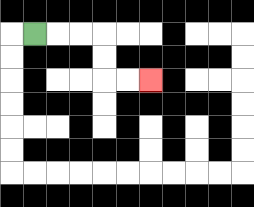{'start': '[1, 1]', 'end': '[6, 3]', 'path_directions': 'R,R,R,D,D,R,R', 'path_coordinates': '[[1, 1], [2, 1], [3, 1], [4, 1], [4, 2], [4, 3], [5, 3], [6, 3]]'}